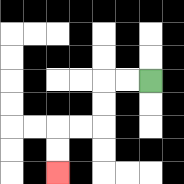{'start': '[6, 3]', 'end': '[2, 7]', 'path_directions': 'L,L,D,D,L,L,D,D', 'path_coordinates': '[[6, 3], [5, 3], [4, 3], [4, 4], [4, 5], [3, 5], [2, 5], [2, 6], [2, 7]]'}